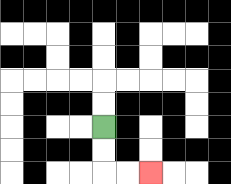{'start': '[4, 5]', 'end': '[6, 7]', 'path_directions': 'D,D,R,R', 'path_coordinates': '[[4, 5], [4, 6], [4, 7], [5, 7], [6, 7]]'}